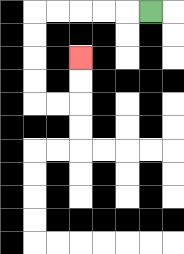{'start': '[6, 0]', 'end': '[3, 2]', 'path_directions': 'L,L,L,L,L,D,D,D,D,R,R,U,U', 'path_coordinates': '[[6, 0], [5, 0], [4, 0], [3, 0], [2, 0], [1, 0], [1, 1], [1, 2], [1, 3], [1, 4], [2, 4], [3, 4], [3, 3], [3, 2]]'}